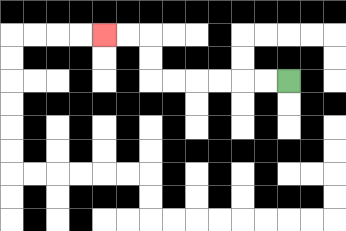{'start': '[12, 3]', 'end': '[4, 1]', 'path_directions': 'L,L,L,L,L,L,U,U,L,L', 'path_coordinates': '[[12, 3], [11, 3], [10, 3], [9, 3], [8, 3], [7, 3], [6, 3], [6, 2], [6, 1], [5, 1], [4, 1]]'}